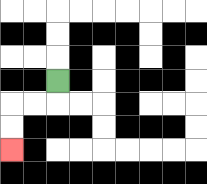{'start': '[2, 3]', 'end': '[0, 6]', 'path_directions': 'D,L,L,D,D', 'path_coordinates': '[[2, 3], [2, 4], [1, 4], [0, 4], [0, 5], [0, 6]]'}